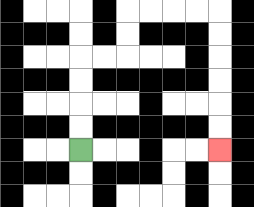{'start': '[3, 6]', 'end': '[9, 6]', 'path_directions': 'U,U,U,U,R,R,U,U,R,R,R,R,D,D,D,D,D,D', 'path_coordinates': '[[3, 6], [3, 5], [3, 4], [3, 3], [3, 2], [4, 2], [5, 2], [5, 1], [5, 0], [6, 0], [7, 0], [8, 0], [9, 0], [9, 1], [9, 2], [9, 3], [9, 4], [9, 5], [9, 6]]'}